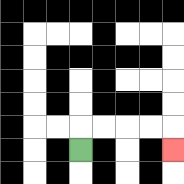{'start': '[3, 6]', 'end': '[7, 6]', 'path_directions': 'U,R,R,R,R,D', 'path_coordinates': '[[3, 6], [3, 5], [4, 5], [5, 5], [6, 5], [7, 5], [7, 6]]'}